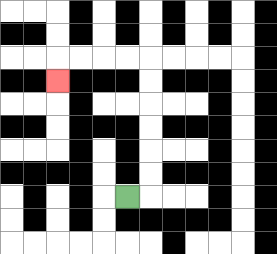{'start': '[5, 8]', 'end': '[2, 3]', 'path_directions': 'R,U,U,U,U,U,U,L,L,L,L,D', 'path_coordinates': '[[5, 8], [6, 8], [6, 7], [6, 6], [6, 5], [6, 4], [6, 3], [6, 2], [5, 2], [4, 2], [3, 2], [2, 2], [2, 3]]'}